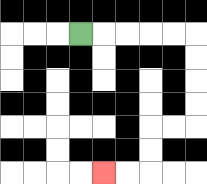{'start': '[3, 1]', 'end': '[4, 7]', 'path_directions': 'R,R,R,R,R,D,D,D,D,L,L,D,D,L,L', 'path_coordinates': '[[3, 1], [4, 1], [5, 1], [6, 1], [7, 1], [8, 1], [8, 2], [8, 3], [8, 4], [8, 5], [7, 5], [6, 5], [6, 6], [6, 7], [5, 7], [4, 7]]'}